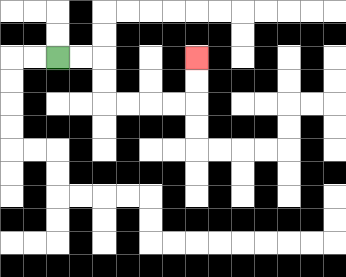{'start': '[2, 2]', 'end': '[8, 2]', 'path_directions': 'R,R,D,D,R,R,R,R,U,U', 'path_coordinates': '[[2, 2], [3, 2], [4, 2], [4, 3], [4, 4], [5, 4], [6, 4], [7, 4], [8, 4], [8, 3], [8, 2]]'}